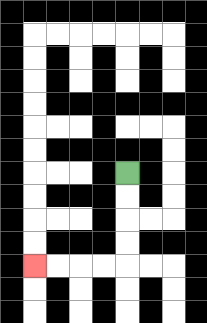{'start': '[5, 7]', 'end': '[1, 11]', 'path_directions': 'D,D,D,D,L,L,L,L', 'path_coordinates': '[[5, 7], [5, 8], [5, 9], [5, 10], [5, 11], [4, 11], [3, 11], [2, 11], [1, 11]]'}